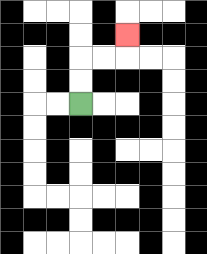{'start': '[3, 4]', 'end': '[5, 1]', 'path_directions': 'U,U,R,R,U', 'path_coordinates': '[[3, 4], [3, 3], [3, 2], [4, 2], [5, 2], [5, 1]]'}